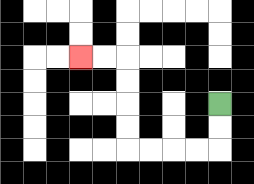{'start': '[9, 4]', 'end': '[3, 2]', 'path_directions': 'D,D,L,L,L,L,U,U,U,U,L,L', 'path_coordinates': '[[9, 4], [9, 5], [9, 6], [8, 6], [7, 6], [6, 6], [5, 6], [5, 5], [5, 4], [5, 3], [5, 2], [4, 2], [3, 2]]'}